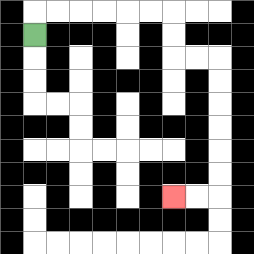{'start': '[1, 1]', 'end': '[7, 8]', 'path_directions': 'U,R,R,R,R,R,R,D,D,R,R,D,D,D,D,D,D,L,L', 'path_coordinates': '[[1, 1], [1, 0], [2, 0], [3, 0], [4, 0], [5, 0], [6, 0], [7, 0], [7, 1], [7, 2], [8, 2], [9, 2], [9, 3], [9, 4], [9, 5], [9, 6], [9, 7], [9, 8], [8, 8], [7, 8]]'}